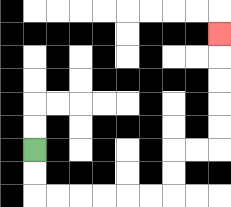{'start': '[1, 6]', 'end': '[9, 1]', 'path_directions': 'D,D,R,R,R,R,R,R,U,U,R,R,U,U,U,U,U', 'path_coordinates': '[[1, 6], [1, 7], [1, 8], [2, 8], [3, 8], [4, 8], [5, 8], [6, 8], [7, 8], [7, 7], [7, 6], [8, 6], [9, 6], [9, 5], [9, 4], [9, 3], [9, 2], [9, 1]]'}